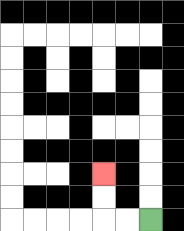{'start': '[6, 9]', 'end': '[4, 7]', 'path_directions': 'L,L,U,U', 'path_coordinates': '[[6, 9], [5, 9], [4, 9], [4, 8], [4, 7]]'}